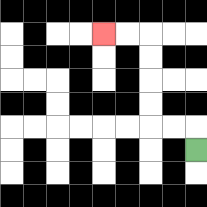{'start': '[8, 6]', 'end': '[4, 1]', 'path_directions': 'U,L,L,U,U,U,U,L,L', 'path_coordinates': '[[8, 6], [8, 5], [7, 5], [6, 5], [6, 4], [6, 3], [6, 2], [6, 1], [5, 1], [4, 1]]'}